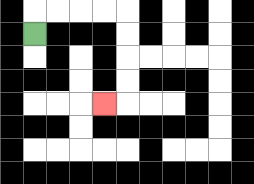{'start': '[1, 1]', 'end': '[4, 4]', 'path_directions': 'U,R,R,R,R,D,D,D,D,L', 'path_coordinates': '[[1, 1], [1, 0], [2, 0], [3, 0], [4, 0], [5, 0], [5, 1], [5, 2], [5, 3], [5, 4], [4, 4]]'}